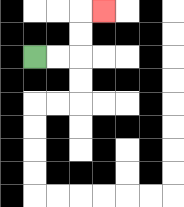{'start': '[1, 2]', 'end': '[4, 0]', 'path_directions': 'R,R,U,U,R', 'path_coordinates': '[[1, 2], [2, 2], [3, 2], [3, 1], [3, 0], [4, 0]]'}